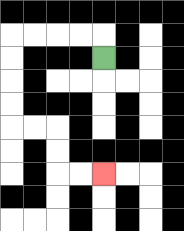{'start': '[4, 2]', 'end': '[4, 7]', 'path_directions': 'U,L,L,L,L,D,D,D,D,R,R,D,D,R,R', 'path_coordinates': '[[4, 2], [4, 1], [3, 1], [2, 1], [1, 1], [0, 1], [0, 2], [0, 3], [0, 4], [0, 5], [1, 5], [2, 5], [2, 6], [2, 7], [3, 7], [4, 7]]'}